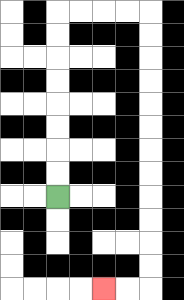{'start': '[2, 8]', 'end': '[4, 12]', 'path_directions': 'U,U,U,U,U,U,U,U,R,R,R,R,D,D,D,D,D,D,D,D,D,D,D,D,L,L', 'path_coordinates': '[[2, 8], [2, 7], [2, 6], [2, 5], [2, 4], [2, 3], [2, 2], [2, 1], [2, 0], [3, 0], [4, 0], [5, 0], [6, 0], [6, 1], [6, 2], [6, 3], [6, 4], [6, 5], [6, 6], [6, 7], [6, 8], [6, 9], [6, 10], [6, 11], [6, 12], [5, 12], [4, 12]]'}